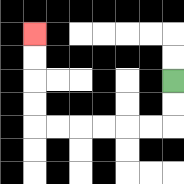{'start': '[7, 3]', 'end': '[1, 1]', 'path_directions': 'D,D,L,L,L,L,L,L,U,U,U,U', 'path_coordinates': '[[7, 3], [7, 4], [7, 5], [6, 5], [5, 5], [4, 5], [3, 5], [2, 5], [1, 5], [1, 4], [1, 3], [1, 2], [1, 1]]'}